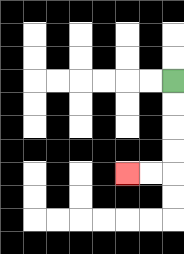{'start': '[7, 3]', 'end': '[5, 7]', 'path_directions': 'D,D,D,D,L,L', 'path_coordinates': '[[7, 3], [7, 4], [7, 5], [7, 6], [7, 7], [6, 7], [5, 7]]'}